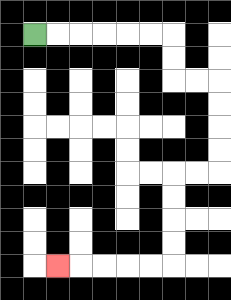{'start': '[1, 1]', 'end': '[2, 11]', 'path_directions': 'R,R,R,R,R,R,D,D,R,R,D,D,D,D,L,L,D,D,D,D,L,L,L,L,L', 'path_coordinates': '[[1, 1], [2, 1], [3, 1], [4, 1], [5, 1], [6, 1], [7, 1], [7, 2], [7, 3], [8, 3], [9, 3], [9, 4], [9, 5], [9, 6], [9, 7], [8, 7], [7, 7], [7, 8], [7, 9], [7, 10], [7, 11], [6, 11], [5, 11], [4, 11], [3, 11], [2, 11]]'}